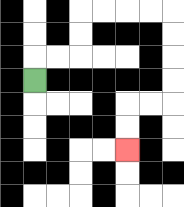{'start': '[1, 3]', 'end': '[5, 6]', 'path_directions': 'U,R,R,U,U,R,R,R,R,D,D,D,D,L,L,D,D', 'path_coordinates': '[[1, 3], [1, 2], [2, 2], [3, 2], [3, 1], [3, 0], [4, 0], [5, 0], [6, 0], [7, 0], [7, 1], [7, 2], [7, 3], [7, 4], [6, 4], [5, 4], [5, 5], [5, 6]]'}